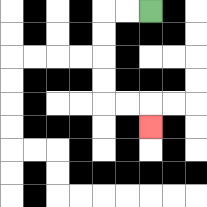{'start': '[6, 0]', 'end': '[6, 5]', 'path_directions': 'L,L,D,D,D,D,R,R,D', 'path_coordinates': '[[6, 0], [5, 0], [4, 0], [4, 1], [4, 2], [4, 3], [4, 4], [5, 4], [6, 4], [6, 5]]'}